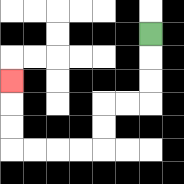{'start': '[6, 1]', 'end': '[0, 3]', 'path_directions': 'D,D,D,L,L,D,D,L,L,L,L,U,U,U', 'path_coordinates': '[[6, 1], [6, 2], [6, 3], [6, 4], [5, 4], [4, 4], [4, 5], [4, 6], [3, 6], [2, 6], [1, 6], [0, 6], [0, 5], [0, 4], [0, 3]]'}